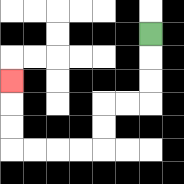{'start': '[6, 1]', 'end': '[0, 3]', 'path_directions': 'D,D,D,L,L,D,D,L,L,L,L,U,U,U', 'path_coordinates': '[[6, 1], [6, 2], [6, 3], [6, 4], [5, 4], [4, 4], [4, 5], [4, 6], [3, 6], [2, 6], [1, 6], [0, 6], [0, 5], [0, 4], [0, 3]]'}